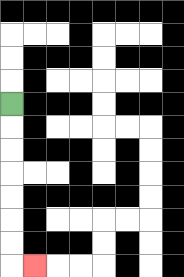{'start': '[0, 4]', 'end': '[1, 11]', 'path_directions': 'D,D,D,D,D,D,D,R', 'path_coordinates': '[[0, 4], [0, 5], [0, 6], [0, 7], [0, 8], [0, 9], [0, 10], [0, 11], [1, 11]]'}